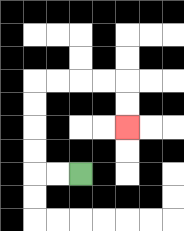{'start': '[3, 7]', 'end': '[5, 5]', 'path_directions': 'L,L,U,U,U,U,R,R,R,R,D,D', 'path_coordinates': '[[3, 7], [2, 7], [1, 7], [1, 6], [1, 5], [1, 4], [1, 3], [2, 3], [3, 3], [4, 3], [5, 3], [5, 4], [5, 5]]'}